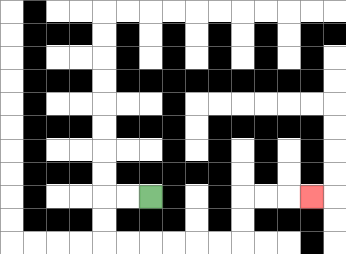{'start': '[6, 8]', 'end': '[13, 8]', 'path_directions': 'L,L,D,D,R,R,R,R,R,R,U,U,R,R,R', 'path_coordinates': '[[6, 8], [5, 8], [4, 8], [4, 9], [4, 10], [5, 10], [6, 10], [7, 10], [8, 10], [9, 10], [10, 10], [10, 9], [10, 8], [11, 8], [12, 8], [13, 8]]'}